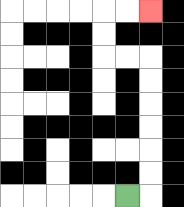{'start': '[5, 8]', 'end': '[6, 0]', 'path_directions': 'R,U,U,U,U,U,U,L,L,U,U,R,R', 'path_coordinates': '[[5, 8], [6, 8], [6, 7], [6, 6], [6, 5], [6, 4], [6, 3], [6, 2], [5, 2], [4, 2], [4, 1], [4, 0], [5, 0], [6, 0]]'}